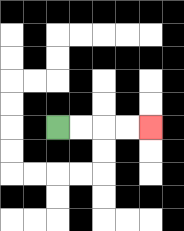{'start': '[2, 5]', 'end': '[6, 5]', 'path_directions': 'R,R,R,R', 'path_coordinates': '[[2, 5], [3, 5], [4, 5], [5, 5], [6, 5]]'}